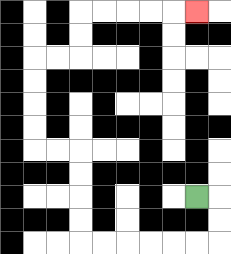{'start': '[8, 8]', 'end': '[8, 0]', 'path_directions': 'R,D,D,L,L,L,L,L,L,U,U,U,U,L,L,U,U,U,U,R,R,U,U,R,R,R,R,R', 'path_coordinates': '[[8, 8], [9, 8], [9, 9], [9, 10], [8, 10], [7, 10], [6, 10], [5, 10], [4, 10], [3, 10], [3, 9], [3, 8], [3, 7], [3, 6], [2, 6], [1, 6], [1, 5], [1, 4], [1, 3], [1, 2], [2, 2], [3, 2], [3, 1], [3, 0], [4, 0], [5, 0], [6, 0], [7, 0], [8, 0]]'}